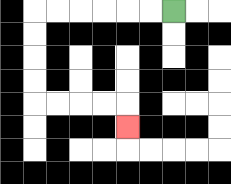{'start': '[7, 0]', 'end': '[5, 5]', 'path_directions': 'L,L,L,L,L,L,D,D,D,D,R,R,R,R,D', 'path_coordinates': '[[7, 0], [6, 0], [5, 0], [4, 0], [3, 0], [2, 0], [1, 0], [1, 1], [1, 2], [1, 3], [1, 4], [2, 4], [3, 4], [4, 4], [5, 4], [5, 5]]'}